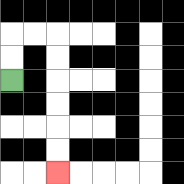{'start': '[0, 3]', 'end': '[2, 7]', 'path_directions': 'U,U,R,R,D,D,D,D,D,D', 'path_coordinates': '[[0, 3], [0, 2], [0, 1], [1, 1], [2, 1], [2, 2], [2, 3], [2, 4], [2, 5], [2, 6], [2, 7]]'}